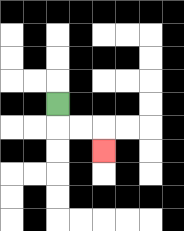{'start': '[2, 4]', 'end': '[4, 6]', 'path_directions': 'D,R,R,D', 'path_coordinates': '[[2, 4], [2, 5], [3, 5], [4, 5], [4, 6]]'}